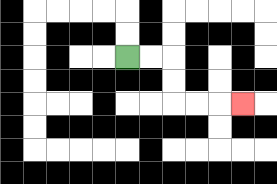{'start': '[5, 2]', 'end': '[10, 4]', 'path_directions': 'R,R,D,D,R,R,R', 'path_coordinates': '[[5, 2], [6, 2], [7, 2], [7, 3], [7, 4], [8, 4], [9, 4], [10, 4]]'}